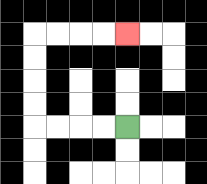{'start': '[5, 5]', 'end': '[5, 1]', 'path_directions': 'L,L,L,L,U,U,U,U,R,R,R,R', 'path_coordinates': '[[5, 5], [4, 5], [3, 5], [2, 5], [1, 5], [1, 4], [1, 3], [1, 2], [1, 1], [2, 1], [3, 1], [4, 1], [5, 1]]'}